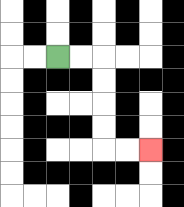{'start': '[2, 2]', 'end': '[6, 6]', 'path_directions': 'R,R,D,D,D,D,R,R', 'path_coordinates': '[[2, 2], [3, 2], [4, 2], [4, 3], [4, 4], [4, 5], [4, 6], [5, 6], [6, 6]]'}